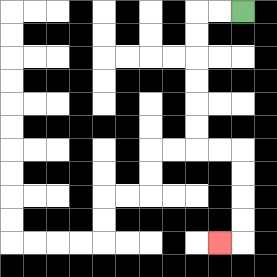{'start': '[10, 0]', 'end': '[9, 10]', 'path_directions': 'L,L,D,D,D,D,D,D,R,R,D,D,D,D,L', 'path_coordinates': '[[10, 0], [9, 0], [8, 0], [8, 1], [8, 2], [8, 3], [8, 4], [8, 5], [8, 6], [9, 6], [10, 6], [10, 7], [10, 8], [10, 9], [10, 10], [9, 10]]'}